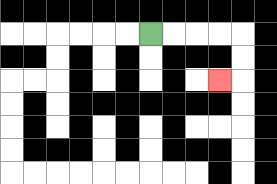{'start': '[6, 1]', 'end': '[9, 3]', 'path_directions': 'R,R,R,R,D,D,L', 'path_coordinates': '[[6, 1], [7, 1], [8, 1], [9, 1], [10, 1], [10, 2], [10, 3], [9, 3]]'}